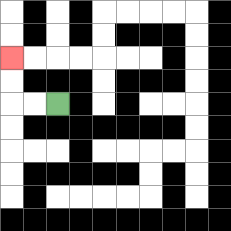{'start': '[2, 4]', 'end': '[0, 2]', 'path_directions': 'L,L,U,U', 'path_coordinates': '[[2, 4], [1, 4], [0, 4], [0, 3], [0, 2]]'}